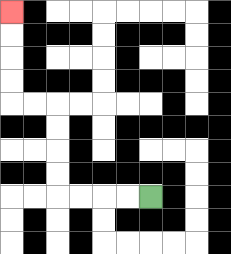{'start': '[6, 8]', 'end': '[0, 0]', 'path_directions': 'L,L,L,L,U,U,U,U,L,L,U,U,U,U', 'path_coordinates': '[[6, 8], [5, 8], [4, 8], [3, 8], [2, 8], [2, 7], [2, 6], [2, 5], [2, 4], [1, 4], [0, 4], [0, 3], [0, 2], [0, 1], [0, 0]]'}